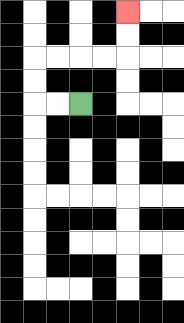{'start': '[3, 4]', 'end': '[5, 0]', 'path_directions': 'L,L,U,U,R,R,R,R,U,U', 'path_coordinates': '[[3, 4], [2, 4], [1, 4], [1, 3], [1, 2], [2, 2], [3, 2], [4, 2], [5, 2], [5, 1], [5, 0]]'}